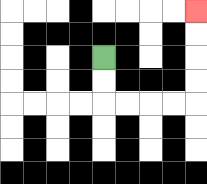{'start': '[4, 2]', 'end': '[8, 0]', 'path_directions': 'D,D,R,R,R,R,U,U,U,U', 'path_coordinates': '[[4, 2], [4, 3], [4, 4], [5, 4], [6, 4], [7, 4], [8, 4], [8, 3], [8, 2], [8, 1], [8, 0]]'}